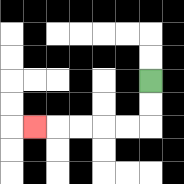{'start': '[6, 3]', 'end': '[1, 5]', 'path_directions': 'D,D,L,L,L,L,L', 'path_coordinates': '[[6, 3], [6, 4], [6, 5], [5, 5], [4, 5], [3, 5], [2, 5], [1, 5]]'}